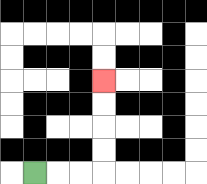{'start': '[1, 7]', 'end': '[4, 3]', 'path_directions': 'R,R,R,U,U,U,U', 'path_coordinates': '[[1, 7], [2, 7], [3, 7], [4, 7], [4, 6], [4, 5], [4, 4], [4, 3]]'}